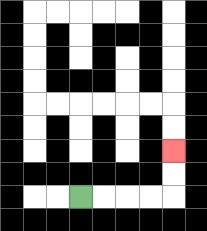{'start': '[3, 8]', 'end': '[7, 6]', 'path_directions': 'R,R,R,R,U,U', 'path_coordinates': '[[3, 8], [4, 8], [5, 8], [6, 8], [7, 8], [7, 7], [7, 6]]'}